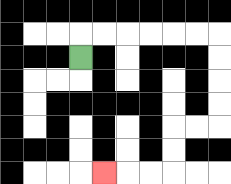{'start': '[3, 2]', 'end': '[4, 7]', 'path_directions': 'U,R,R,R,R,R,R,D,D,D,D,L,L,D,D,L,L,L', 'path_coordinates': '[[3, 2], [3, 1], [4, 1], [5, 1], [6, 1], [7, 1], [8, 1], [9, 1], [9, 2], [9, 3], [9, 4], [9, 5], [8, 5], [7, 5], [7, 6], [7, 7], [6, 7], [5, 7], [4, 7]]'}